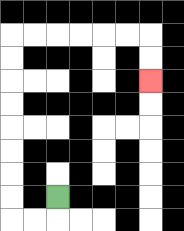{'start': '[2, 8]', 'end': '[6, 3]', 'path_directions': 'D,L,L,U,U,U,U,U,U,U,U,R,R,R,R,R,R,D,D', 'path_coordinates': '[[2, 8], [2, 9], [1, 9], [0, 9], [0, 8], [0, 7], [0, 6], [0, 5], [0, 4], [0, 3], [0, 2], [0, 1], [1, 1], [2, 1], [3, 1], [4, 1], [5, 1], [6, 1], [6, 2], [6, 3]]'}